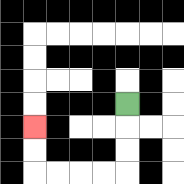{'start': '[5, 4]', 'end': '[1, 5]', 'path_directions': 'D,D,D,L,L,L,L,U,U', 'path_coordinates': '[[5, 4], [5, 5], [5, 6], [5, 7], [4, 7], [3, 7], [2, 7], [1, 7], [1, 6], [1, 5]]'}